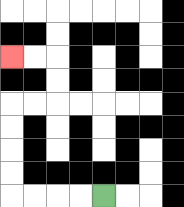{'start': '[4, 8]', 'end': '[0, 2]', 'path_directions': 'L,L,L,L,U,U,U,U,R,R,U,U,L,L', 'path_coordinates': '[[4, 8], [3, 8], [2, 8], [1, 8], [0, 8], [0, 7], [0, 6], [0, 5], [0, 4], [1, 4], [2, 4], [2, 3], [2, 2], [1, 2], [0, 2]]'}